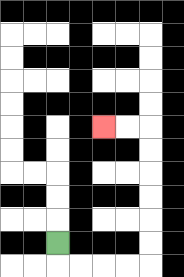{'start': '[2, 10]', 'end': '[4, 5]', 'path_directions': 'D,R,R,R,R,U,U,U,U,U,U,L,L', 'path_coordinates': '[[2, 10], [2, 11], [3, 11], [4, 11], [5, 11], [6, 11], [6, 10], [6, 9], [6, 8], [6, 7], [6, 6], [6, 5], [5, 5], [4, 5]]'}